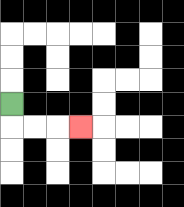{'start': '[0, 4]', 'end': '[3, 5]', 'path_directions': 'D,R,R,R', 'path_coordinates': '[[0, 4], [0, 5], [1, 5], [2, 5], [3, 5]]'}